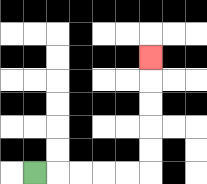{'start': '[1, 7]', 'end': '[6, 2]', 'path_directions': 'R,R,R,R,R,U,U,U,U,U', 'path_coordinates': '[[1, 7], [2, 7], [3, 7], [4, 7], [5, 7], [6, 7], [6, 6], [6, 5], [6, 4], [6, 3], [6, 2]]'}